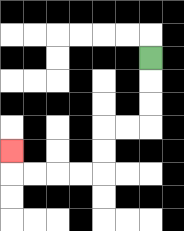{'start': '[6, 2]', 'end': '[0, 6]', 'path_directions': 'D,D,D,L,L,D,D,L,L,L,L,U', 'path_coordinates': '[[6, 2], [6, 3], [6, 4], [6, 5], [5, 5], [4, 5], [4, 6], [4, 7], [3, 7], [2, 7], [1, 7], [0, 7], [0, 6]]'}